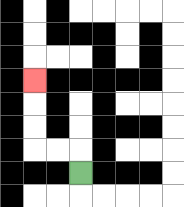{'start': '[3, 7]', 'end': '[1, 3]', 'path_directions': 'U,L,L,U,U,U', 'path_coordinates': '[[3, 7], [3, 6], [2, 6], [1, 6], [1, 5], [1, 4], [1, 3]]'}